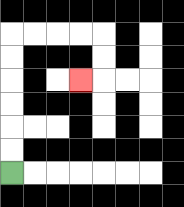{'start': '[0, 7]', 'end': '[3, 3]', 'path_directions': 'U,U,U,U,U,U,R,R,R,R,D,D,L', 'path_coordinates': '[[0, 7], [0, 6], [0, 5], [0, 4], [0, 3], [0, 2], [0, 1], [1, 1], [2, 1], [3, 1], [4, 1], [4, 2], [4, 3], [3, 3]]'}